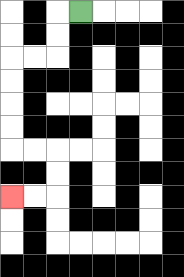{'start': '[3, 0]', 'end': '[0, 8]', 'path_directions': 'L,D,D,L,L,D,D,D,D,R,R,D,D,L,L', 'path_coordinates': '[[3, 0], [2, 0], [2, 1], [2, 2], [1, 2], [0, 2], [0, 3], [0, 4], [0, 5], [0, 6], [1, 6], [2, 6], [2, 7], [2, 8], [1, 8], [0, 8]]'}